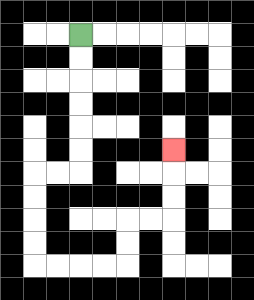{'start': '[3, 1]', 'end': '[7, 6]', 'path_directions': 'D,D,D,D,D,D,L,L,D,D,D,D,R,R,R,R,U,U,R,R,U,U,U', 'path_coordinates': '[[3, 1], [3, 2], [3, 3], [3, 4], [3, 5], [3, 6], [3, 7], [2, 7], [1, 7], [1, 8], [1, 9], [1, 10], [1, 11], [2, 11], [3, 11], [4, 11], [5, 11], [5, 10], [5, 9], [6, 9], [7, 9], [7, 8], [7, 7], [7, 6]]'}